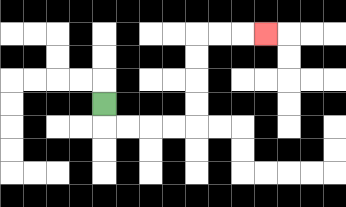{'start': '[4, 4]', 'end': '[11, 1]', 'path_directions': 'D,R,R,R,R,U,U,U,U,R,R,R', 'path_coordinates': '[[4, 4], [4, 5], [5, 5], [6, 5], [7, 5], [8, 5], [8, 4], [8, 3], [8, 2], [8, 1], [9, 1], [10, 1], [11, 1]]'}